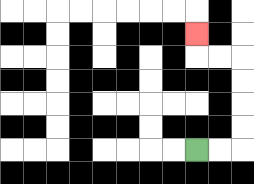{'start': '[8, 6]', 'end': '[8, 1]', 'path_directions': 'R,R,U,U,U,U,L,L,U', 'path_coordinates': '[[8, 6], [9, 6], [10, 6], [10, 5], [10, 4], [10, 3], [10, 2], [9, 2], [8, 2], [8, 1]]'}